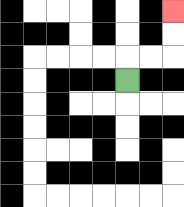{'start': '[5, 3]', 'end': '[7, 0]', 'path_directions': 'U,R,R,U,U', 'path_coordinates': '[[5, 3], [5, 2], [6, 2], [7, 2], [7, 1], [7, 0]]'}